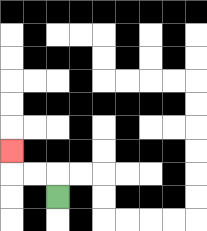{'start': '[2, 8]', 'end': '[0, 6]', 'path_directions': 'U,L,L,U', 'path_coordinates': '[[2, 8], [2, 7], [1, 7], [0, 7], [0, 6]]'}